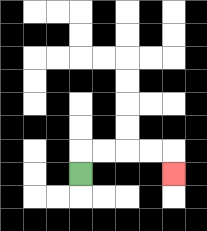{'start': '[3, 7]', 'end': '[7, 7]', 'path_directions': 'U,R,R,R,R,D', 'path_coordinates': '[[3, 7], [3, 6], [4, 6], [5, 6], [6, 6], [7, 6], [7, 7]]'}